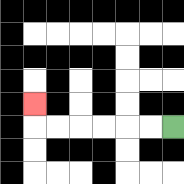{'start': '[7, 5]', 'end': '[1, 4]', 'path_directions': 'L,L,L,L,L,L,U', 'path_coordinates': '[[7, 5], [6, 5], [5, 5], [4, 5], [3, 5], [2, 5], [1, 5], [1, 4]]'}